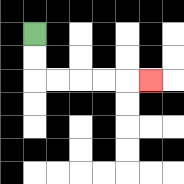{'start': '[1, 1]', 'end': '[6, 3]', 'path_directions': 'D,D,R,R,R,R,R', 'path_coordinates': '[[1, 1], [1, 2], [1, 3], [2, 3], [3, 3], [4, 3], [5, 3], [6, 3]]'}